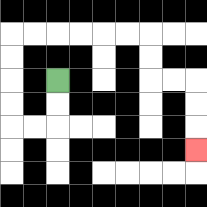{'start': '[2, 3]', 'end': '[8, 6]', 'path_directions': 'D,D,L,L,U,U,U,U,R,R,R,R,R,R,D,D,R,R,D,D,D', 'path_coordinates': '[[2, 3], [2, 4], [2, 5], [1, 5], [0, 5], [0, 4], [0, 3], [0, 2], [0, 1], [1, 1], [2, 1], [3, 1], [4, 1], [5, 1], [6, 1], [6, 2], [6, 3], [7, 3], [8, 3], [8, 4], [8, 5], [8, 6]]'}